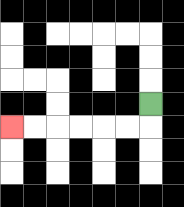{'start': '[6, 4]', 'end': '[0, 5]', 'path_directions': 'D,L,L,L,L,L,L', 'path_coordinates': '[[6, 4], [6, 5], [5, 5], [4, 5], [3, 5], [2, 5], [1, 5], [0, 5]]'}